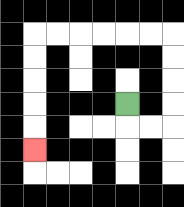{'start': '[5, 4]', 'end': '[1, 6]', 'path_directions': 'D,R,R,U,U,U,U,L,L,L,L,L,L,D,D,D,D,D', 'path_coordinates': '[[5, 4], [5, 5], [6, 5], [7, 5], [7, 4], [7, 3], [7, 2], [7, 1], [6, 1], [5, 1], [4, 1], [3, 1], [2, 1], [1, 1], [1, 2], [1, 3], [1, 4], [1, 5], [1, 6]]'}